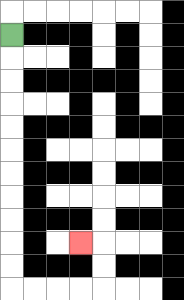{'start': '[0, 1]', 'end': '[3, 10]', 'path_directions': 'D,D,D,D,D,D,D,D,D,D,D,R,R,R,R,U,U,L', 'path_coordinates': '[[0, 1], [0, 2], [0, 3], [0, 4], [0, 5], [0, 6], [0, 7], [0, 8], [0, 9], [0, 10], [0, 11], [0, 12], [1, 12], [2, 12], [3, 12], [4, 12], [4, 11], [4, 10], [3, 10]]'}